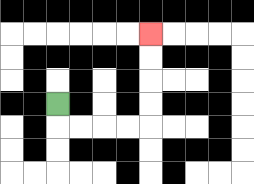{'start': '[2, 4]', 'end': '[6, 1]', 'path_directions': 'D,R,R,R,R,U,U,U,U', 'path_coordinates': '[[2, 4], [2, 5], [3, 5], [4, 5], [5, 5], [6, 5], [6, 4], [6, 3], [6, 2], [6, 1]]'}